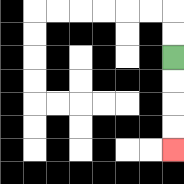{'start': '[7, 2]', 'end': '[7, 6]', 'path_directions': 'D,D,D,D', 'path_coordinates': '[[7, 2], [7, 3], [7, 4], [7, 5], [7, 6]]'}